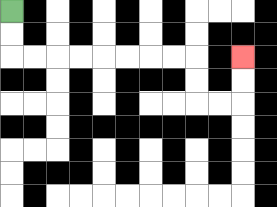{'start': '[0, 0]', 'end': '[10, 2]', 'path_directions': 'D,D,R,R,R,R,R,R,R,R,D,D,R,R,U,U', 'path_coordinates': '[[0, 0], [0, 1], [0, 2], [1, 2], [2, 2], [3, 2], [4, 2], [5, 2], [6, 2], [7, 2], [8, 2], [8, 3], [8, 4], [9, 4], [10, 4], [10, 3], [10, 2]]'}